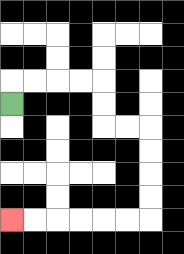{'start': '[0, 4]', 'end': '[0, 9]', 'path_directions': 'U,R,R,R,R,D,D,R,R,D,D,D,D,L,L,L,L,L,L', 'path_coordinates': '[[0, 4], [0, 3], [1, 3], [2, 3], [3, 3], [4, 3], [4, 4], [4, 5], [5, 5], [6, 5], [6, 6], [6, 7], [6, 8], [6, 9], [5, 9], [4, 9], [3, 9], [2, 9], [1, 9], [0, 9]]'}